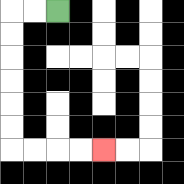{'start': '[2, 0]', 'end': '[4, 6]', 'path_directions': 'L,L,D,D,D,D,D,D,R,R,R,R', 'path_coordinates': '[[2, 0], [1, 0], [0, 0], [0, 1], [0, 2], [0, 3], [0, 4], [0, 5], [0, 6], [1, 6], [2, 6], [3, 6], [4, 6]]'}